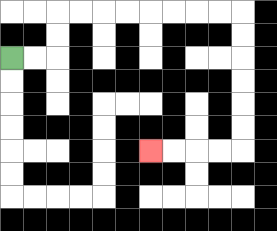{'start': '[0, 2]', 'end': '[6, 6]', 'path_directions': 'R,R,U,U,R,R,R,R,R,R,R,R,D,D,D,D,D,D,L,L,L,L', 'path_coordinates': '[[0, 2], [1, 2], [2, 2], [2, 1], [2, 0], [3, 0], [4, 0], [5, 0], [6, 0], [7, 0], [8, 0], [9, 0], [10, 0], [10, 1], [10, 2], [10, 3], [10, 4], [10, 5], [10, 6], [9, 6], [8, 6], [7, 6], [6, 6]]'}